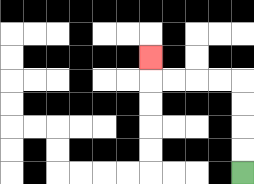{'start': '[10, 7]', 'end': '[6, 2]', 'path_directions': 'U,U,U,U,L,L,L,L,U', 'path_coordinates': '[[10, 7], [10, 6], [10, 5], [10, 4], [10, 3], [9, 3], [8, 3], [7, 3], [6, 3], [6, 2]]'}